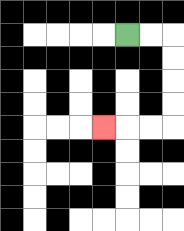{'start': '[5, 1]', 'end': '[4, 5]', 'path_directions': 'R,R,D,D,D,D,L,L,L', 'path_coordinates': '[[5, 1], [6, 1], [7, 1], [7, 2], [7, 3], [7, 4], [7, 5], [6, 5], [5, 5], [4, 5]]'}